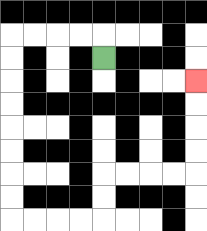{'start': '[4, 2]', 'end': '[8, 3]', 'path_directions': 'U,L,L,L,L,D,D,D,D,D,D,D,D,R,R,R,R,U,U,R,R,R,R,U,U,U,U', 'path_coordinates': '[[4, 2], [4, 1], [3, 1], [2, 1], [1, 1], [0, 1], [0, 2], [0, 3], [0, 4], [0, 5], [0, 6], [0, 7], [0, 8], [0, 9], [1, 9], [2, 9], [3, 9], [4, 9], [4, 8], [4, 7], [5, 7], [6, 7], [7, 7], [8, 7], [8, 6], [8, 5], [8, 4], [8, 3]]'}